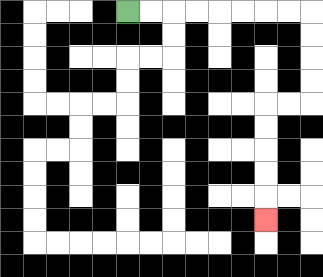{'start': '[5, 0]', 'end': '[11, 9]', 'path_directions': 'R,R,R,R,R,R,R,R,D,D,D,D,L,L,D,D,D,D,D', 'path_coordinates': '[[5, 0], [6, 0], [7, 0], [8, 0], [9, 0], [10, 0], [11, 0], [12, 0], [13, 0], [13, 1], [13, 2], [13, 3], [13, 4], [12, 4], [11, 4], [11, 5], [11, 6], [11, 7], [11, 8], [11, 9]]'}